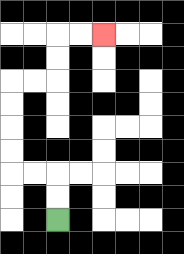{'start': '[2, 9]', 'end': '[4, 1]', 'path_directions': 'U,U,L,L,U,U,U,U,R,R,U,U,R,R', 'path_coordinates': '[[2, 9], [2, 8], [2, 7], [1, 7], [0, 7], [0, 6], [0, 5], [0, 4], [0, 3], [1, 3], [2, 3], [2, 2], [2, 1], [3, 1], [4, 1]]'}